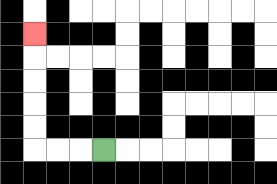{'start': '[4, 6]', 'end': '[1, 1]', 'path_directions': 'L,L,L,U,U,U,U,U', 'path_coordinates': '[[4, 6], [3, 6], [2, 6], [1, 6], [1, 5], [1, 4], [1, 3], [1, 2], [1, 1]]'}